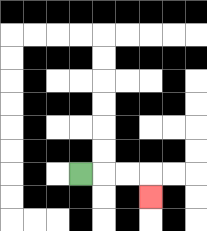{'start': '[3, 7]', 'end': '[6, 8]', 'path_directions': 'R,R,R,D', 'path_coordinates': '[[3, 7], [4, 7], [5, 7], [6, 7], [6, 8]]'}